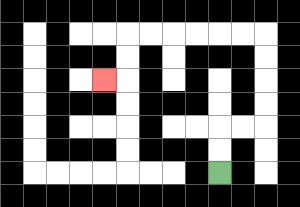{'start': '[9, 7]', 'end': '[4, 3]', 'path_directions': 'U,U,R,R,U,U,U,U,L,L,L,L,L,L,D,D,L', 'path_coordinates': '[[9, 7], [9, 6], [9, 5], [10, 5], [11, 5], [11, 4], [11, 3], [11, 2], [11, 1], [10, 1], [9, 1], [8, 1], [7, 1], [6, 1], [5, 1], [5, 2], [5, 3], [4, 3]]'}